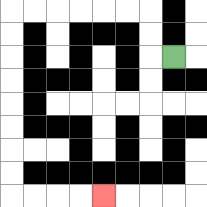{'start': '[7, 2]', 'end': '[4, 8]', 'path_directions': 'L,U,U,L,L,L,L,L,L,D,D,D,D,D,D,D,D,R,R,R,R', 'path_coordinates': '[[7, 2], [6, 2], [6, 1], [6, 0], [5, 0], [4, 0], [3, 0], [2, 0], [1, 0], [0, 0], [0, 1], [0, 2], [0, 3], [0, 4], [0, 5], [0, 6], [0, 7], [0, 8], [1, 8], [2, 8], [3, 8], [4, 8]]'}